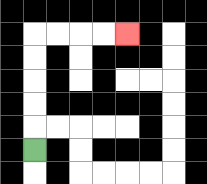{'start': '[1, 6]', 'end': '[5, 1]', 'path_directions': 'U,U,U,U,U,R,R,R,R', 'path_coordinates': '[[1, 6], [1, 5], [1, 4], [1, 3], [1, 2], [1, 1], [2, 1], [3, 1], [4, 1], [5, 1]]'}